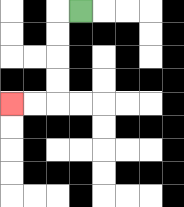{'start': '[3, 0]', 'end': '[0, 4]', 'path_directions': 'L,D,D,D,D,L,L', 'path_coordinates': '[[3, 0], [2, 0], [2, 1], [2, 2], [2, 3], [2, 4], [1, 4], [0, 4]]'}